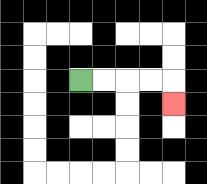{'start': '[3, 3]', 'end': '[7, 4]', 'path_directions': 'R,R,R,R,D', 'path_coordinates': '[[3, 3], [4, 3], [5, 3], [6, 3], [7, 3], [7, 4]]'}